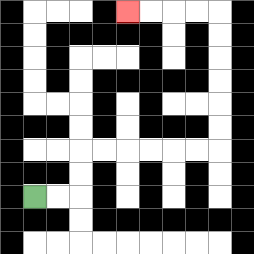{'start': '[1, 8]', 'end': '[5, 0]', 'path_directions': 'R,R,U,U,R,R,R,R,R,R,U,U,U,U,U,U,L,L,L,L', 'path_coordinates': '[[1, 8], [2, 8], [3, 8], [3, 7], [3, 6], [4, 6], [5, 6], [6, 6], [7, 6], [8, 6], [9, 6], [9, 5], [9, 4], [9, 3], [9, 2], [9, 1], [9, 0], [8, 0], [7, 0], [6, 0], [5, 0]]'}